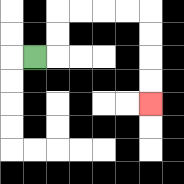{'start': '[1, 2]', 'end': '[6, 4]', 'path_directions': 'R,U,U,R,R,R,R,D,D,D,D', 'path_coordinates': '[[1, 2], [2, 2], [2, 1], [2, 0], [3, 0], [4, 0], [5, 0], [6, 0], [6, 1], [6, 2], [6, 3], [6, 4]]'}